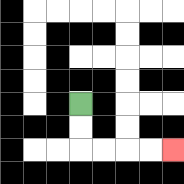{'start': '[3, 4]', 'end': '[7, 6]', 'path_directions': 'D,D,R,R,R,R', 'path_coordinates': '[[3, 4], [3, 5], [3, 6], [4, 6], [5, 6], [6, 6], [7, 6]]'}